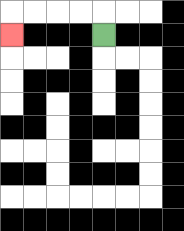{'start': '[4, 1]', 'end': '[0, 1]', 'path_directions': 'U,L,L,L,L,D', 'path_coordinates': '[[4, 1], [4, 0], [3, 0], [2, 0], [1, 0], [0, 0], [0, 1]]'}